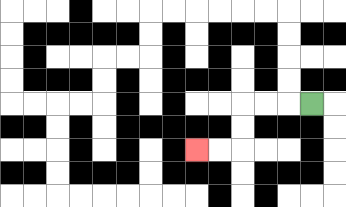{'start': '[13, 4]', 'end': '[8, 6]', 'path_directions': 'L,L,L,D,D,L,L', 'path_coordinates': '[[13, 4], [12, 4], [11, 4], [10, 4], [10, 5], [10, 6], [9, 6], [8, 6]]'}